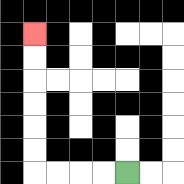{'start': '[5, 7]', 'end': '[1, 1]', 'path_directions': 'L,L,L,L,U,U,U,U,U,U', 'path_coordinates': '[[5, 7], [4, 7], [3, 7], [2, 7], [1, 7], [1, 6], [1, 5], [1, 4], [1, 3], [1, 2], [1, 1]]'}